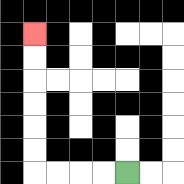{'start': '[5, 7]', 'end': '[1, 1]', 'path_directions': 'L,L,L,L,U,U,U,U,U,U', 'path_coordinates': '[[5, 7], [4, 7], [3, 7], [2, 7], [1, 7], [1, 6], [1, 5], [1, 4], [1, 3], [1, 2], [1, 1]]'}